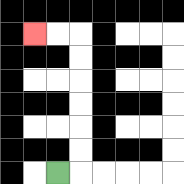{'start': '[2, 7]', 'end': '[1, 1]', 'path_directions': 'R,U,U,U,U,U,U,L,L', 'path_coordinates': '[[2, 7], [3, 7], [3, 6], [3, 5], [3, 4], [3, 3], [3, 2], [3, 1], [2, 1], [1, 1]]'}